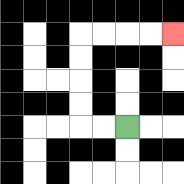{'start': '[5, 5]', 'end': '[7, 1]', 'path_directions': 'L,L,U,U,U,U,R,R,R,R', 'path_coordinates': '[[5, 5], [4, 5], [3, 5], [3, 4], [3, 3], [3, 2], [3, 1], [4, 1], [5, 1], [6, 1], [7, 1]]'}